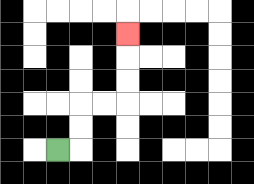{'start': '[2, 6]', 'end': '[5, 1]', 'path_directions': 'R,U,U,R,R,U,U,U', 'path_coordinates': '[[2, 6], [3, 6], [3, 5], [3, 4], [4, 4], [5, 4], [5, 3], [5, 2], [5, 1]]'}